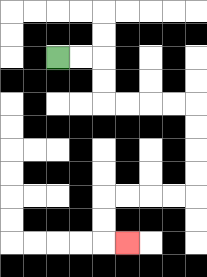{'start': '[2, 2]', 'end': '[5, 10]', 'path_directions': 'R,R,D,D,R,R,R,R,D,D,D,D,L,L,L,L,D,D,R', 'path_coordinates': '[[2, 2], [3, 2], [4, 2], [4, 3], [4, 4], [5, 4], [6, 4], [7, 4], [8, 4], [8, 5], [8, 6], [8, 7], [8, 8], [7, 8], [6, 8], [5, 8], [4, 8], [4, 9], [4, 10], [5, 10]]'}